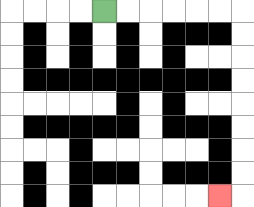{'start': '[4, 0]', 'end': '[9, 8]', 'path_directions': 'R,R,R,R,R,R,D,D,D,D,D,D,D,D,L', 'path_coordinates': '[[4, 0], [5, 0], [6, 0], [7, 0], [8, 0], [9, 0], [10, 0], [10, 1], [10, 2], [10, 3], [10, 4], [10, 5], [10, 6], [10, 7], [10, 8], [9, 8]]'}